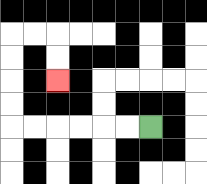{'start': '[6, 5]', 'end': '[2, 3]', 'path_directions': 'L,L,L,L,L,L,U,U,U,U,R,R,D,D', 'path_coordinates': '[[6, 5], [5, 5], [4, 5], [3, 5], [2, 5], [1, 5], [0, 5], [0, 4], [0, 3], [0, 2], [0, 1], [1, 1], [2, 1], [2, 2], [2, 3]]'}